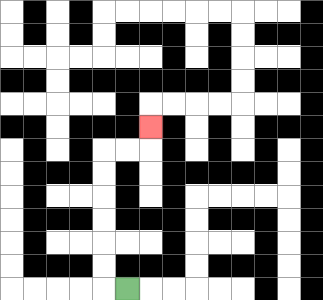{'start': '[5, 12]', 'end': '[6, 5]', 'path_directions': 'L,U,U,U,U,U,U,R,R,U', 'path_coordinates': '[[5, 12], [4, 12], [4, 11], [4, 10], [4, 9], [4, 8], [4, 7], [4, 6], [5, 6], [6, 6], [6, 5]]'}